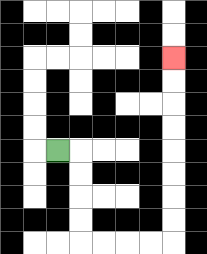{'start': '[2, 6]', 'end': '[7, 2]', 'path_directions': 'R,D,D,D,D,R,R,R,R,U,U,U,U,U,U,U,U', 'path_coordinates': '[[2, 6], [3, 6], [3, 7], [3, 8], [3, 9], [3, 10], [4, 10], [5, 10], [6, 10], [7, 10], [7, 9], [7, 8], [7, 7], [7, 6], [7, 5], [7, 4], [7, 3], [7, 2]]'}